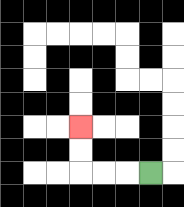{'start': '[6, 7]', 'end': '[3, 5]', 'path_directions': 'L,L,L,U,U', 'path_coordinates': '[[6, 7], [5, 7], [4, 7], [3, 7], [3, 6], [3, 5]]'}